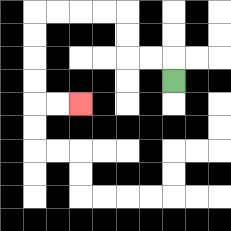{'start': '[7, 3]', 'end': '[3, 4]', 'path_directions': 'U,L,L,U,U,L,L,L,L,D,D,D,D,R,R', 'path_coordinates': '[[7, 3], [7, 2], [6, 2], [5, 2], [5, 1], [5, 0], [4, 0], [3, 0], [2, 0], [1, 0], [1, 1], [1, 2], [1, 3], [1, 4], [2, 4], [3, 4]]'}